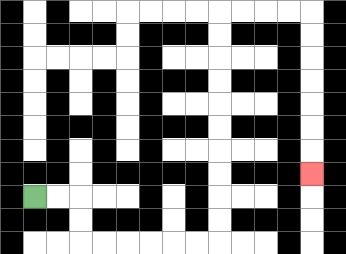{'start': '[1, 8]', 'end': '[13, 7]', 'path_directions': 'R,R,D,D,R,R,R,R,R,R,U,U,U,U,U,U,U,U,U,U,R,R,R,R,D,D,D,D,D,D,D', 'path_coordinates': '[[1, 8], [2, 8], [3, 8], [3, 9], [3, 10], [4, 10], [5, 10], [6, 10], [7, 10], [8, 10], [9, 10], [9, 9], [9, 8], [9, 7], [9, 6], [9, 5], [9, 4], [9, 3], [9, 2], [9, 1], [9, 0], [10, 0], [11, 0], [12, 0], [13, 0], [13, 1], [13, 2], [13, 3], [13, 4], [13, 5], [13, 6], [13, 7]]'}